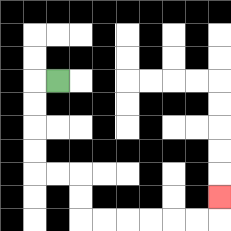{'start': '[2, 3]', 'end': '[9, 8]', 'path_directions': 'L,D,D,D,D,R,R,D,D,R,R,R,R,R,R,U', 'path_coordinates': '[[2, 3], [1, 3], [1, 4], [1, 5], [1, 6], [1, 7], [2, 7], [3, 7], [3, 8], [3, 9], [4, 9], [5, 9], [6, 9], [7, 9], [8, 9], [9, 9], [9, 8]]'}